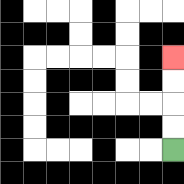{'start': '[7, 6]', 'end': '[7, 2]', 'path_directions': 'U,U,U,U', 'path_coordinates': '[[7, 6], [7, 5], [7, 4], [7, 3], [7, 2]]'}